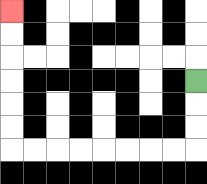{'start': '[8, 3]', 'end': '[0, 0]', 'path_directions': 'D,D,D,L,L,L,L,L,L,L,L,U,U,U,U,U,U', 'path_coordinates': '[[8, 3], [8, 4], [8, 5], [8, 6], [7, 6], [6, 6], [5, 6], [4, 6], [3, 6], [2, 6], [1, 6], [0, 6], [0, 5], [0, 4], [0, 3], [0, 2], [0, 1], [0, 0]]'}